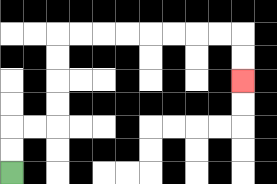{'start': '[0, 7]', 'end': '[10, 3]', 'path_directions': 'U,U,R,R,U,U,U,U,R,R,R,R,R,R,R,R,D,D', 'path_coordinates': '[[0, 7], [0, 6], [0, 5], [1, 5], [2, 5], [2, 4], [2, 3], [2, 2], [2, 1], [3, 1], [4, 1], [5, 1], [6, 1], [7, 1], [8, 1], [9, 1], [10, 1], [10, 2], [10, 3]]'}